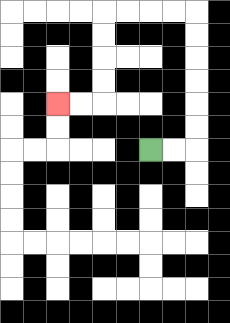{'start': '[6, 6]', 'end': '[2, 4]', 'path_directions': 'R,R,U,U,U,U,U,U,L,L,L,L,D,D,D,D,L,L', 'path_coordinates': '[[6, 6], [7, 6], [8, 6], [8, 5], [8, 4], [8, 3], [8, 2], [8, 1], [8, 0], [7, 0], [6, 0], [5, 0], [4, 0], [4, 1], [4, 2], [4, 3], [4, 4], [3, 4], [2, 4]]'}